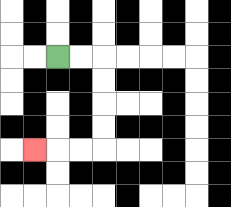{'start': '[2, 2]', 'end': '[1, 6]', 'path_directions': 'R,R,D,D,D,D,L,L,L', 'path_coordinates': '[[2, 2], [3, 2], [4, 2], [4, 3], [4, 4], [4, 5], [4, 6], [3, 6], [2, 6], [1, 6]]'}